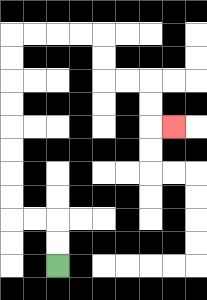{'start': '[2, 11]', 'end': '[7, 5]', 'path_directions': 'U,U,L,L,U,U,U,U,U,U,U,U,R,R,R,R,D,D,R,R,D,D,R', 'path_coordinates': '[[2, 11], [2, 10], [2, 9], [1, 9], [0, 9], [0, 8], [0, 7], [0, 6], [0, 5], [0, 4], [0, 3], [0, 2], [0, 1], [1, 1], [2, 1], [3, 1], [4, 1], [4, 2], [4, 3], [5, 3], [6, 3], [6, 4], [6, 5], [7, 5]]'}